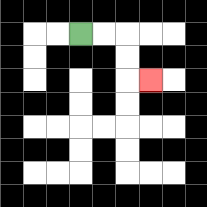{'start': '[3, 1]', 'end': '[6, 3]', 'path_directions': 'R,R,D,D,R', 'path_coordinates': '[[3, 1], [4, 1], [5, 1], [5, 2], [5, 3], [6, 3]]'}